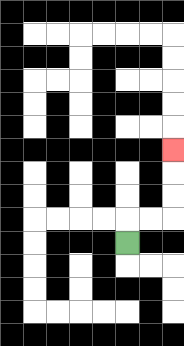{'start': '[5, 10]', 'end': '[7, 6]', 'path_directions': 'U,R,R,U,U,U', 'path_coordinates': '[[5, 10], [5, 9], [6, 9], [7, 9], [7, 8], [7, 7], [7, 6]]'}